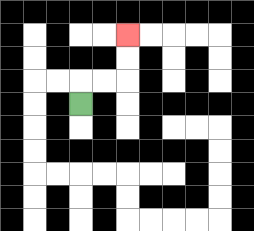{'start': '[3, 4]', 'end': '[5, 1]', 'path_directions': 'U,R,R,U,U', 'path_coordinates': '[[3, 4], [3, 3], [4, 3], [5, 3], [5, 2], [5, 1]]'}